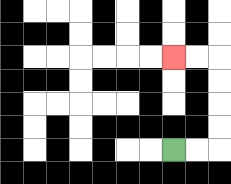{'start': '[7, 6]', 'end': '[7, 2]', 'path_directions': 'R,R,U,U,U,U,L,L', 'path_coordinates': '[[7, 6], [8, 6], [9, 6], [9, 5], [9, 4], [9, 3], [9, 2], [8, 2], [7, 2]]'}